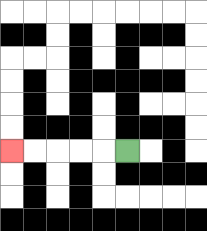{'start': '[5, 6]', 'end': '[0, 6]', 'path_directions': 'L,L,L,L,L', 'path_coordinates': '[[5, 6], [4, 6], [3, 6], [2, 6], [1, 6], [0, 6]]'}